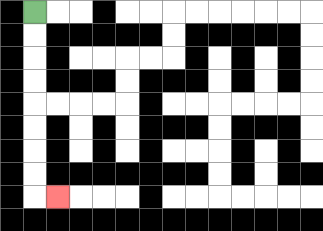{'start': '[1, 0]', 'end': '[2, 8]', 'path_directions': 'D,D,D,D,D,D,D,D,R', 'path_coordinates': '[[1, 0], [1, 1], [1, 2], [1, 3], [1, 4], [1, 5], [1, 6], [1, 7], [1, 8], [2, 8]]'}